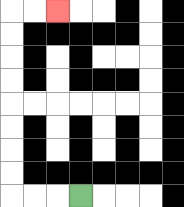{'start': '[3, 8]', 'end': '[2, 0]', 'path_directions': 'L,L,L,U,U,U,U,U,U,U,U,R,R', 'path_coordinates': '[[3, 8], [2, 8], [1, 8], [0, 8], [0, 7], [0, 6], [0, 5], [0, 4], [0, 3], [0, 2], [0, 1], [0, 0], [1, 0], [2, 0]]'}